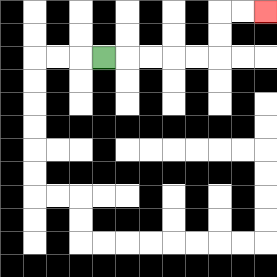{'start': '[4, 2]', 'end': '[11, 0]', 'path_directions': 'R,R,R,R,R,U,U,R,R', 'path_coordinates': '[[4, 2], [5, 2], [6, 2], [7, 2], [8, 2], [9, 2], [9, 1], [9, 0], [10, 0], [11, 0]]'}